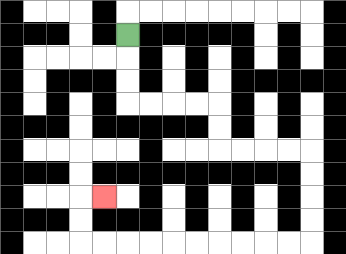{'start': '[5, 1]', 'end': '[4, 8]', 'path_directions': 'D,D,D,R,R,R,R,D,D,R,R,R,R,D,D,D,D,L,L,L,L,L,L,L,L,L,L,U,U,R', 'path_coordinates': '[[5, 1], [5, 2], [5, 3], [5, 4], [6, 4], [7, 4], [8, 4], [9, 4], [9, 5], [9, 6], [10, 6], [11, 6], [12, 6], [13, 6], [13, 7], [13, 8], [13, 9], [13, 10], [12, 10], [11, 10], [10, 10], [9, 10], [8, 10], [7, 10], [6, 10], [5, 10], [4, 10], [3, 10], [3, 9], [3, 8], [4, 8]]'}